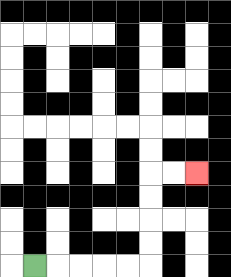{'start': '[1, 11]', 'end': '[8, 7]', 'path_directions': 'R,R,R,R,R,U,U,U,U,R,R', 'path_coordinates': '[[1, 11], [2, 11], [3, 11], [4, 11], [5, 11], [6, 11], [6, 10], [6, 9], [6, 8], [6, 7], [7, 7], [8, 7]]'}